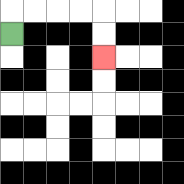{'start': '[0, 1]', 'end': '[4, 2]', 'path_directions': 'U,R,R,R,R,D,D', 'path_coordinates': '[[0, 1], [0, 0], [1, 0], [2, 0], [3, 0], [4, 0], [4, 1], [4, 2]]'}